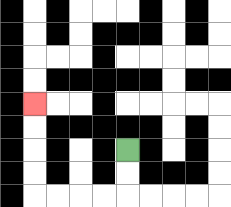{'start': '[5, 6]', 'end': '[1, 4]', 'path_directions': 'D,D,L,L,L,L,U,U,U,U', 'path_coordinates': '[[5, 6], [5, 7], [5, 8], [4, 8], [3, 8], [2, 8], [1, 8], [1, 7], [1, 6], [1, 5], [1, 4]]'}